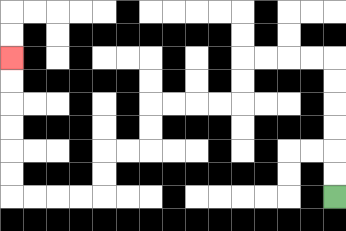{'start': '[14, 8]', 'end': '[0, 2]', 'path_directions': 'U,U,U,U,U,U,L,L,L,L,D,D,L,L,L,L,D,D,L,L,D,D,L,L,L,L,U,U,U,U,U,U', 'path_coordinates': '[[14, 8], [14, 7], [14, 6], [14, 5], [14, 4], [14, 3], [14, 2], [13, 2], [12, 2], [11, 2], [10, 2], [10, 3], [10, 4], [9, 4], [8, 4], [7, 4], [6, 4], [6, 5], [6, 6], [5, 6], [4, 6], [4, 7], [4, 8], [3, 8], [2, 8], [1, 8], [0, 8], [0, 7], [0, 6], [0, 5], [0, 4], [0, 3], [0, 2]]'}